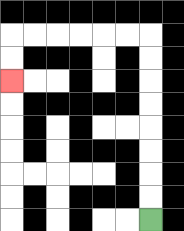{'start': '[6, 9]', 'end': '[0, 3]', 'path_directions': 'U,U,U,U,U,U,U,U,L,L,L,L,L,L,D,D', 'path_coordinates': '[[6, 9], [6, 8], [6, 7], [6, 6], [6, 5], [6, 4], [6, 3], [6, 2], [6, 1], [5, 1], [4, 1], [3, 1], [2, 1], [1, 1], [0, 1], [0, 2], [0, 3]]'}